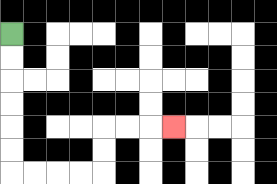{'start': '[0, 1]', 'end': '[7, 5]', 'path_directions': 'D,D,D,D,D,D,R,R,R,R,U,U,R,R,R', 'path_coordinates': '[[0, 1], [0, 2], [0, 3], [0, 4], [0, 5], [0, 6], [0, 7], [1, 7], [2, 7], [3, 7], [4, 7], [4, 6], [4, 5], [5, 5], [6, 5], [7, 5]]'}